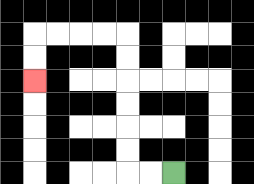{'start': '[7, 7]', 'end': '[1, 3]', 'path_directions': 'L,L,U,U,U,U,U,U,L,L,L,L,D,D', 'path_coordinates': '[[7, 7], [6, 7], [5, 7], [5, 6], [5, 5], [5, 4], [5, 3], [5, 2], [5, 1], [4, 1], [3, 1], [2, 1], [1, 1], [1, 2], [1, 3]]'}